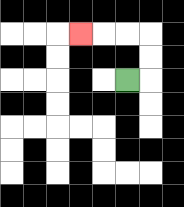{'start': '[5, 3]', 'end': '[3, 1]', 'path_directions': 'R,U,U,L,L,L', 'path_coordinates': '[[5, 3], [6, 3], [6, 2], [6, 1], [5, 1], [4, 1], [3, 1]]'}